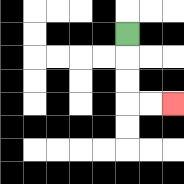{'start': '[5, 1]', 'end': '[7, 4]', 'path_directions': 'D,D,D,R,R', 'path_coordinates': '[[5, 1], [5, 2], [5, 3], [5, 4], [6, 4], [7, 4]]'}